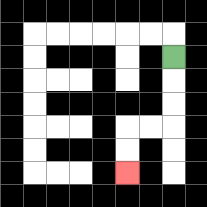{'start': '[7, 2]', 'end': '[5, 7]', 'path_directions': 'D,D,D,L,L,D,D', 'path_coordinates': '[[7, 2], [7, 3], [7, 4], [7, 5], [6, 5], [5, 5], [5, 6], [5, 7]]'}